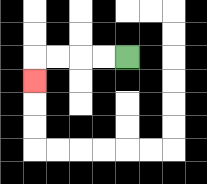{'start': '[5, 2]', 'end': '[1, 3]', 'path_directions': 'L,L,L,L,D', 'path_coordinates': '[[5, 2], [4, 2], [3, 2], [2, 2], [1, 2], [1, 3]]'}